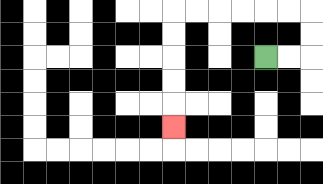{'start': '[11, 2]', 'end': '[7, 5]', 'path_directions': 'R,R,U,U,L,L,L,L,L,L,D,D,D,D,D', 'path_coordinates': '[[11, 2], [12, 2], [13, 2], [13, 1], [13, 0], [12, 0], [11, 0], [10, 0], [9, 0], [8, 0], [7, 0], [7, 1], [7, 2], [7, 3], [7, 4], [7, 5]]'}